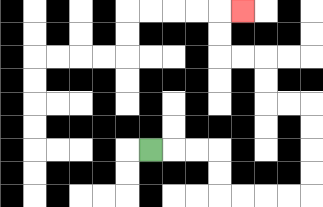{'start': '[6, 6]', 'end': '[10, 0]', 'path_directions': 'R,R,R,D,D,R,R,R,R,U,U,U,U,L,L,U,U,L,L,U,U,R', 'path_coordinates': '[[6, 6], [7, 6], [8, 6], [9, 6], [9, 7], [9, 8], [10, 8], [11, 8], [12, 8], [13, 8], [13, 7], [13, 6], [13, 5], [13, 4], [12, 4], [11, 4], [11, 3], [11, 2], [10, 2], [9, 2], [9, 1], [9, 0], [10, 0]]'}